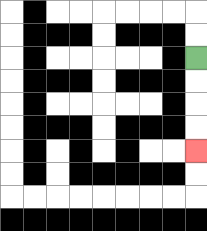{'start': '[8, 2]', 'end': '[8, 6]', 'path_directions': 'D,D,D,D', 'path_coordinates': '[[8, 2], [8, 3], [8, 4], [8, 5], [8, 6]]'}